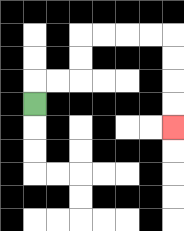{'start': '[1, 4]', 'end': '[7, 5]', 'path_directions': 'U,R,R,U,U,R,R,R,R,D,D,D,D', 'path_coordinates': '[[1, 4], [1, 3], [2, 3], [3, 3], [3, 2], [3, 1], [4, 1], [5, 1], [6, 1], [7, 1], [7, 2], [7, 3], [7, 4], [7, 5]]'}